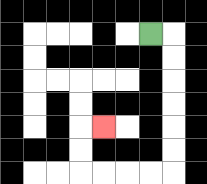{'start': '[6, 1]', 'end': '[4, 5]', 'path_directions': 'R,D,D,D,D,D,D,L,L,L,L,U,U,R', 'path_coordinates': '[[6, 1], [7, 1], [7, 2], [7, 3], [7, 4], [7, 5], [7, 6], [7, 7], [6, 7], [5, 7], [4, 7], [3, 7], [3, 6], [3, 5], [4, 5]]'}